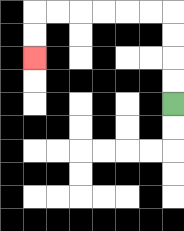{'start': '[7, 4]', 'end': '[1, 2]', 'path_directions': 'U,U,U,U,L,L,L,L,L,L,D,D', 'path_coordinates': '[[7, 4], [7, 3], [7, 2], [7, 1], [7, 0], [6, 0], [5, 0], [4, 0], [3, 0], [2, 0], [1, 0], [1, 1], [1, 2]]'}